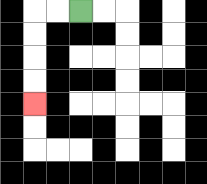{'start': '[3, 0]', 'end': '[1, 4]', 'path_directions': 'L,L,D,D,D,D', 'path_coordinates': '[[3, 0], [2, 0], [1, 0], [1, 1], [1, 2], [1, 3], [1, 4]]'}